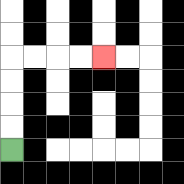{'start': '[0, 6]', 'end': '[4, 2]', 'path_directions': 'U,U,U,U,R,R,R,R', 'path_coordinates': '[[0, 6], [0, 5], [0, 4], [0, 3], [0, 2], [1, 2], [2, 2], [3, 2], [4, 2]]'}